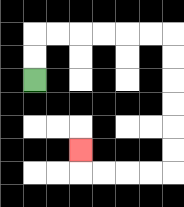{'start': '[1, 3]', 'end': '[3, 6]', 'path_directions': 'U,U,R,R,R,R,R,R,D,D,D,D,D,D,L,L,L,L,U', 'path_coordinates': '[[1, 3], [1, 2], [1, 1], [2, 1], [3, 1], [4, 1], [5, 1], [6, 1], [7, 1], [7, 2], [7, 3], [7, 4], [7, 5], [7, 6], [7, 7], [6, 7], [5, 7], [4, 7], [3, 7], [3, 6]]'}